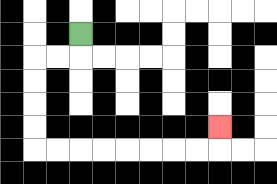{'start': '[3, 1]', 'end': '[9, 5]', 'path_directions': 'D,L,L,D,D,D,D,R,R,R,R,R,R,R,R,U', 'path_coordinates': '[[3, 1], [3, 2], [2, 2], [1, 2], [1, 3], [1, 4], [1, 5], [1, 6], [2, 6], [3, 6], [4, 6], [5, 6], [6, 6], [7, 6], [8, 6], [9, 6], [9, 5]]'}